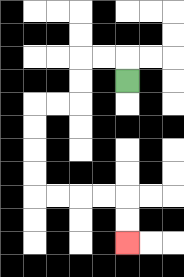{'start': '[5, 3]', 'end': '[5, 10]', 'path_directions': 'U,L,L,D,D,L,L,D,D,D,D,R,R,R,R,D,D', 'path_coordinates': '[[5, 3], [5, 2], [4, 2], [3, 2], [3, 3], [3, 4], [2, 4], [1, 4], [1, 5], [1, 6], [1, 7], [1, 8], [2, 8], [3, 8], [4, 8], [5, 8], [5, 9], [5, 10]]'}